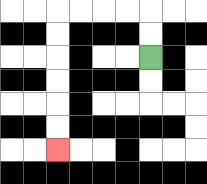{'start': '[6, 2]', 'end': '[2, 6]', 'path_directions': 'U,U,L,L,L,L,D,D,D,D,D,D', 'path_coordinates': '[[6, 2], [6, 1], [6, 0], [5, 0], [4, 0], [3, 0], [2, 0], [2, 1], [2, 2], [2, 3], [2, 4], [2, 5], [2, 6]]'}